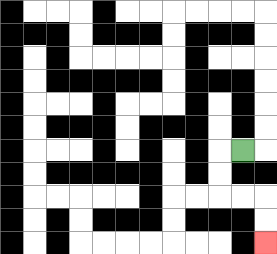{'start': '[10, 6]', 'end': '[11, 10]', 'path_directions': 'L,D,D,R,R,D,D', 'path_coordinates': '[[10, 6], [9, 6], [9, 7], [9, 8], [10, 8], [11, 8], [11, 9], [11, 10]]'}